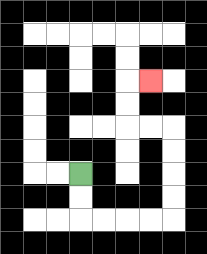{'start': '[3, 7]', 'end': '[6, 3]', 'path_directions': 'D,D,R,R,R,R,U,U,U,U,L,L,U,U,R', 'path_coordinates': '[[3, 7], [3, 8], [3, 9], [4, 9], [5, 9], [6, 9], [7, 9], [7, 8], [7, 7], [7, 6], [7, 5], [6, 5], [5, 5], [5, 4], [5, 3], [6, 3]]'}